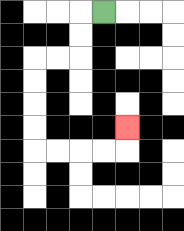{'start': '[4, 0]', 'end': '[5, 5]', 'path_directions': 'L,D,D,L,L,D,D,D,D,R,R,R,R,U', 'path_coordinates': '[[4, 0], [3, 0], [3, 1], [3, 2], [2, 2], [1, 2], [1, 3], [1, 4], [1, 5], [1, 6], [2, 6], [3, 6], [4, 6], [5, 6], [5, 5]]'}